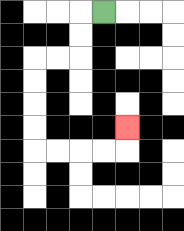{'start': '[4, 0]', 'end': '[5, 5]', 'path_directions': 'L,D,D,L,L,D,D,D,D,R,R,R,R,U', 'path_coordinates': '[[4, 0], [3, 0], [3, 1], [3, 2], [2, 2], [1, 2], [1, 3], [1, 4], [1, 5], [1, 6], [2, 6], [3, 6], [4, 6], [5, 6], [5, 5]]'}